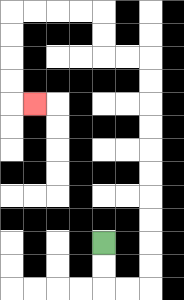{'start': '[4, 10]', 'end': '[1, 4]', 'path_directions': 'D,D,R,R,U,U,U,U,U,U,U,U,U,U,L,L,U,U,L,L,L,L,D,D,D,D,R', 'path_coordinates': '[[4, 10], [4, 11], [4, 12], [5, 12], [6, 12], [6, 11], [6, 10], [6, 9], [6, 8], [6, 7], [6, 6], [6, 5], [6, 4], [6, 3], [6, 2], [5, 2], [4, 2], [4, 1], [4, 0], [3, 0], [2, 0], [1, 0], [0, 0], [0, 1], [0, 2], [0, 3], [0, 4], [1, 4]]'}